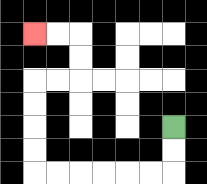{'start': '[7, 5]', 'end': '[1, 1]', 'path_directions': 'D,D,L,L,L,L,L,L,U,U,U,U,R,R,U,U,L,L', 'path_coordinates': '[[7, 5], [7, 6], [7, 7], [6, 7], [5, 7], [4, 7], [3, 7], [2, 7], [1, 7], [1, 6], [1, 5], [1, 4], [1, 3], [2, 3], [3, 3], [3, 2], [3, 1], [2, 1], [1, 1]]'}